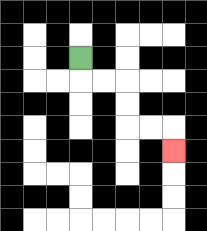{'start': '[3, 2]', 'end': '[7, 6]', 'path_directions': 'D,R,R,D,D,R,R,D', 'path_coordinates': '[[3, 2], [3, 3], [4, 3], [5, 3], [5, 4], [5, 5], [6, 5], [7, 5], [7, 6]]'}